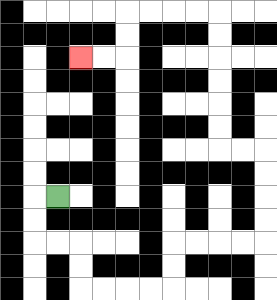{'start': '[2, 8]', 'end': '[3, 2]', 'path_directions': 'L,D,D,R,R,D,D,R,R,R,R,U,U,R,R,R,R,U,U,U,U,L,L,U,U,U,U,U,U,L,L,L,L,D,D,L,L', 'path_coordinates': '[[2, 8], [1, 8], [1, 9], [1, 10], [2, 10], [3, 10], [3, 11], [3, 12], [4, 12], [5, 12], [6, 12], [7, 12], [7, 11], [7, 10], [8, 10], [9, 10], [10, 10], [11, 10], [11, 9], [11, 8], [11, 7], [11, 6], [10, 6], [9, 6], [9, 5], [9, 4], [9, 3], [9, 2], [9, 1], [9, 0], [8, 0], [7, 0], [6, 0], [5, 0], [5, 1], [5, 2], [4, 2], [3, 2]]'}